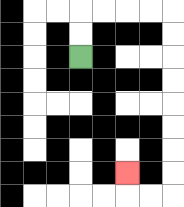{'start': '[3, 2]', 'end': '[5, 7]', 'path_directions': 'U,U,R,R,R,R,D,D,D,D,D,D,D,D,L,L,U', 'path_coordinates': '[[3, 2], [3, 1], [3, 0], [4, 0], [5, 0], [6, 0], [7, 0], [7, 1], [7, 2], [7, 3], [7, 4], [7, 5], [7, 6], [7, 7], [7, 8], [6, 8], [5, 8], [5, 7]]'}